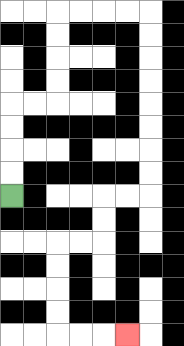{'start': '[0, 8]', 'end': '[5, 14]', 'path_directions': 'U,U,U,U,R,R,U,U,U,U,R,R,R,R,D,D,D,D,D,D,D,D,L,L,D,D,L,L,D,D,D,D,R,R,R', 'path_coordinates': '[[0, 8], [0, 7], [0, 6], [0, 5], [0, 4], [1, 4], [2, 4], [2, 3], [2, 2], [2, 1], [2, 0], [3, 0], [4, 0], [5, 0], [6, 0], [6, 1], [6, 2], [6, 3], [6, 4], [6, 5], [6, 6], [6, 7], [6, 8], [5, 8], [4, 8], [4, 9], [4, 10], [3, 10], [2, 10], [2, 11], [2, 12], [2, 13], [2, 14], [3, 14], [4, 14], [5, 14]]'}